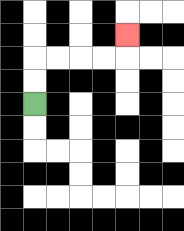{'start': '[1, 4]', 'end': '[5, 1]', 'path_directions': 'U,U,R,R,R,R,U', 'path_coordinates': '[[1, 4], [1, 3], [1, 2], [2, 2], [3, 2], [4, 2], [5, 2], [5, 1]]'}